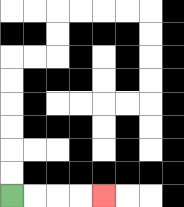{'start': '[0, 8]', 'end': '[4, 8]', 'path_directions': 'R,R,R,R', 'path_coordinates': '[[0, 8], [1, 8], [2, 8], [3, 8], [4, 8]]'}